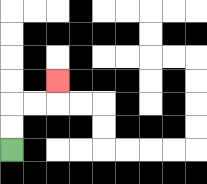{'start': '[0, 6]', 'end': '[2, 3]', 'path_directions': 'U,U,R,R,U', 'path_coordinates': '[[0, 6], [0, 5], [0, 4], [1, 4], [2, 4], [2, 3]]'}